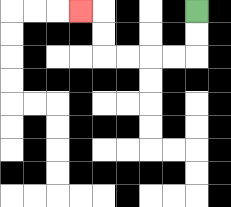{'start': '[8, 0]', 'end': '[3, 0]', 'path_directions': 'D,D,L,L,L,L,U,U,L', 'path_coordinates': '[[8, 0], [8, 1], [8, 2], [7, 2], [6, 2], [5, 2], [4, 2], [4, 1], [4, 0], [3, 0]]'}